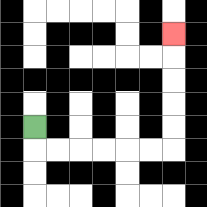{'start': '[1, 5]', 'end': '[7, 1]', 'path_directions': 'D,R,R,R,R,R,R,U,U,U,U,U', 'path_coordinates': '[[1, 5], [1, 6], [2, 6], [3, 6], [4, 6], [5, 6], [6, 6], [7, 6], [7, 5], [7, 4], [7, 3], [7, 2], [7, 1]]'}